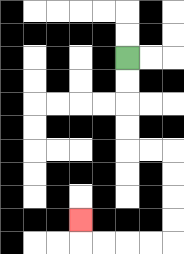{'start': '[5, 2]', 'end': '[3, 9]', 'path_directions': 'D,D,D,D,R,R,D,D,D,D,L,L,L,L,U', 'path_coordinates': '[[5, 2], [5, 3], [5, 4], [5, 5], [5, 6], [6, 6], [7, 6], [7, 7], [7, 8], [7, 9], [7, 10], [6, 10], [5, 10], [4, 10], [3, 10], [3, 9]]'}